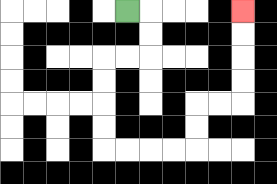{'start': '[5, 0]', 'end': '[10, 0]', 'path_directions': 'R,D,D,L,L,D,D,D,D,R,R,R,R,U,U,R,R,U,U,U,U', 'path_coordinates': '[[5, 0], [6, 0], [6, 1], [6, 2], [5, 2], [4, 2], [4, 3], [4, 4], [4, 5], [4, 6], [5, 6], [6, 6], [7, 6], [8, 6], [8, 5], [8, 4], [9, 4], [10, 4], [10, 3], [10, 2], [10, 1], [10, 0]]'}